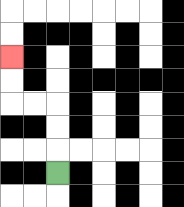{'start': '[2, 7]', 'end': '[0, 2]', 'path_directions': 'U,U,U,L,L,U,U', 'path_coordinates': '[[2, 7], [2, 6], [2, 5], [2, 4], [1, 4], [0, 4], [0, 3], [0, 2]]'}